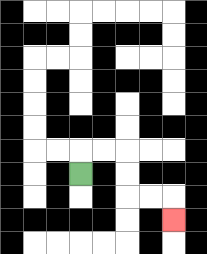{'start': '[3, 7]', 'end': '[7, 9]', 'path_directions': 'U,R,R,D,D,R,R,D', 'path_coordinates': '[[3, 7], [3, 6], [4, 6], [5, 6], [5, 7], [5, 8], [6, 8], [7, 8], [7, 9]]'}